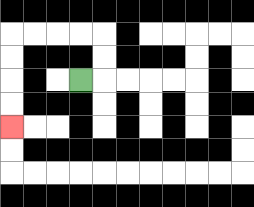{'start': '[3, 3]', 'end': '[0, 5]', 'path_directions': 'R,U,U,L,L,L,L,D,D,D,D', 'path_coordinates': '[[3, 3], [4, 3], [4, 2], [4, 1], [3, 1], [2, 1], [1, 1], [0, 1], [0, 2], [0, 3], [0, 4], [0, 5]]'}